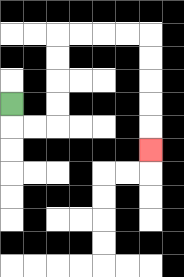{'start': '[0, 4]', 'end': '[6, 6]', 'path_directions': 'D,R,R,U,U,U,U,R,R,R,R,D,D,D,D,D', 'path_coordinates': '[[0, 4], [0, 5], [1, 5], [2, 5], [2, 4], [2, 3], [2, 2], [2, 1], [3, 1], [4, 1], [5, 1], [6, 1], [6, 2], [6, 3], [6, 4], [6, 5], [6, 6]]'}